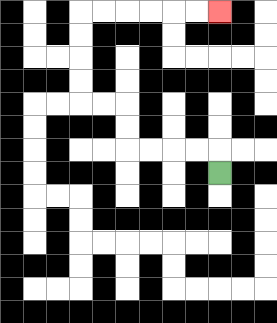{'start': '[9, 7]', 'end': '[9, 0]', 'path_directions': 'U,L,L,L,L,U,U,L,L,U,U,U,U,R,R,R,R,R,R', 'path_coordinates': '[[9, 7], [9, 6], [8, 6], [7, 6], [6, 6], [5, 6], [5, 5], [5, 4], [4, 4], [3, 4], [3, 3], [3, 2], [3, 1], [3, 0], [4, 0], [5, 0], [6, 0], [7, 0], [8, 0], [9, 0]]'}